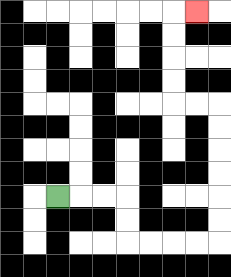{'start': '[2, 8]', 'end': '[8, 0]', 'path_directions': 'R,R,R,D,D,R,R,R,R,U,U,U,U,U,U,L,L,U,U,U,U,R', 'path_coordinates': '[[2, 8], [3, 8], [4, 8], [5, 8], [5, 9], [5, 10], [6, 10], [7, 10], [8, 10], [9, 10], [9, 9], [9, 8], [9, 7], [9, 6], [9, 5], [9, 4], [8, 4], [7, 4], [7, 3], [7, 2], [7, 1], [7, 0], [8, 0]]'}